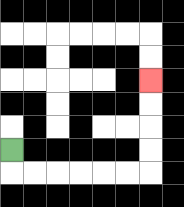{'start': '[0, 6]', 'end': '[6, 3]', 'path_directions': 'D,R,R,R,R,R,R,U,U,U,U', 'path_coordinates': '[[0, 6], [0, 7], [1, 7], [2, 7], [3, 7], [4, 7], [5, 7], [6, 7], [6, 6], [6, 5], [6, 4], [6, 3]]'}